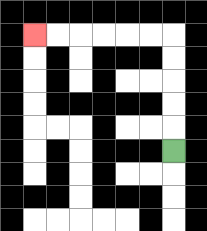{'start': '[7, 6]', 'end': '[1, 1]', 'path_directions': 'U,U,U,U,U,L,L,L,L,L,L', 'path_coordinates': '[[7, 6], [7, 5], [7, 4], [7, 3], [7, 2], [7, 1], [6, 1], [5, 1], [4, 1], [3, 1], [2, 1], [1, 1]]'}